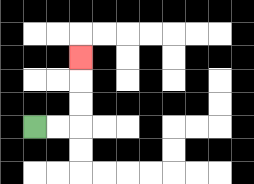{'start': '[1, 5]', 'end': '[3, 2]', 'path_directions': 'R,R,U,U,U', 'path_coordinates': '[[1, 5], [2, 5], [3, 5], [3, 4], [3, 3], [3, 2]]'}